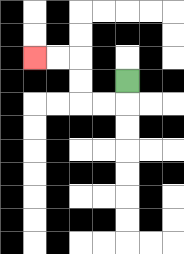{'start': '[5, 3]', 'end': '[1, 2]', 'path_directions': 'D,L,L,U,U,L,L', 'path_coordinates': '[[5, 3], [5, 4], [4, 4], [3, 4], [3, 3], [3, 2], [2, 2], [1, 2]]'}